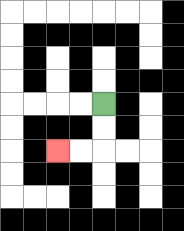{'start': '[4, 4]', 'end': '[2, 6]', 'path_directions': 'D,D,L,L', 'path_coordinates': '[[4, 4], [4, 5], [4, 6], [3, 6], [2, 6]]'}